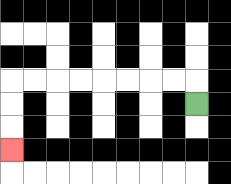{'start': '[8, 4]', 'end': '[0, 6]', 'path_directions': 'U,L,L,L,L,L,L,L,L,D,D,D', 'path_coordinates': '[[8, 4], [8, 3], [7, 3], [6, 3], [5, 3], [4, 3], [3, 3], [2, 3], [1, 3], [0, 3], [0, 4], [0, 5], [0, 6]]'}